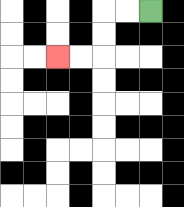{'start': '[6, 0]', 'end': '[2, 2]', 'path_directions': 'L,L,D,D,L,L', 'path_coordinates': '[[6, 0], [5, 0], [4, 0], [4, 1], [4, 2], [3, 2], [2, 2]]'}